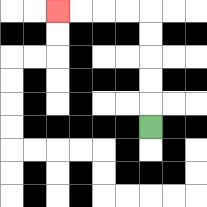{'start': '[6, 5]', 'end': '[2, 0]', 'path_directions': 'U,U,U,U,U,L,L,L,L', 'path_coordinates': '[[6, 5], [6, 4], [6, 3], [6, 2], [6, 1], [6, 0], [5, 0], [4, 0], [3, 0], [2, 0]]'}